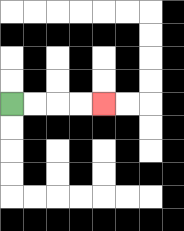{'start': '[0, 4]', 'end': '[4, 4]', 'path_directions': 'R,R,R,R', 'path_coordinates': '[[0, 4], [1, 4], [2, 4], [3, 4], [4, 4]]'}